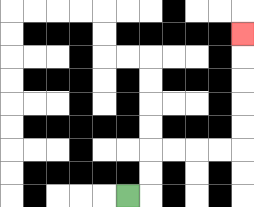{'start': '[5, 8]', 'end': '[10, 1]', 'path_directions': 'R,U,U,R,R,R,R,U,U,U,U,U', 'path_coordinates': '[[5, 8], [6, 8], [6, 7], [6, 6], [7, 6], [8, 6], [9, 6], [10, 6], [10, 5], [10, 4], [10, 3], [10, 2], [10, 1]]'}